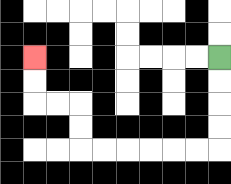{'start': '[9, 2]', 'end': '[1, 2]', 'path_directions': 'D,D,D,D,L,L,L,L,L,L,U,U,L,L,U,U', 'path_coordinates': '[[9, 2], [9, 3], [9, 4], [9, 5], [9, 6], [8, 6], [7, 6], [6, 6], [5, 6], [4, 6], [3, 6], [3, 5], [3, 4], [2, 4], [1, 4], [1, 3], [1, 2]]'}